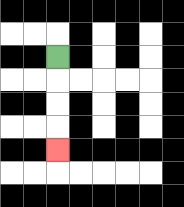{'start': '[2, 2]', 'end': '[2, 6]', 'path_directions': 'D,D,D,D', 'path_coordinates': '[[2, 2], [2, 3], [2, 4], [2, 5], [2, 6]]'}